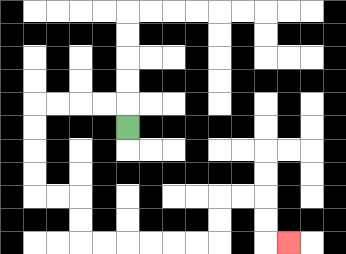{'start': '[5, 5]', 'end': '[12, 10]', 'path_directions': 'U,L,L,L,L,D,D,D,D,R,R,D,D,R,R,R,R,R,R,U,U,R,R,D,D,R', 'path_coordinates': '[[5, 5], [5, 4], [4, 4], [3, 4], [2, 4], [1, 4], [1, 5], [1, 6], [1, 7], [1, 8], [2, 8], [3, 8], [3, 9], [3, 10], [4, 10], [5, 10], [6, 10], [7, 10], [8, 10], [9, 10], [9, 9], [9, 8], [10, 8], [11, 8], [11, 9], [11, 10], [12, 10]]'}